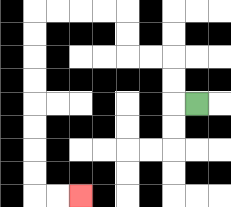{'start': '[8, 4]', 'end': '[3, 8]', 'path_directions': 'L,U,U,L,L,U,U,L,L,L,L,D,D,D,D,D,D,D,D,R,R', 'path_coordinates': '[[8, 4], [7, 4], [7, 3], [7, 2], [6, 2], [5, 2], [5, 1], [5, 0], [4, 0], [3, 0], [2, 0], [1, 0], [1, 1], [1, 2], [1, 3], [1, 4], [1, 5], [1, 6], [1, 7], [1, 8], [2, 8], [3, 8]]'}